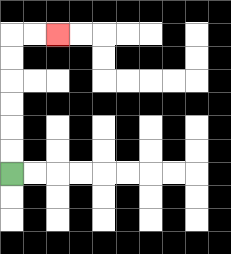{'start': '[0, 7]', 'end': '[2, 1]', 'path_directions': 'U,U,U,U,U,U,R,R', 'path_coordinates': '[[0, 7], [0, 6], [0, 5], [0, 4], [0, 3], [0, 2], [0, 1], [1, 1], [2, 1]]'}